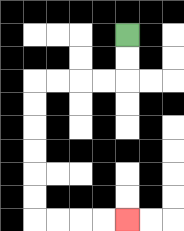{'start': '[5, 1]', 'end': '[5, 9]', 'path_directions': 'D,D,L,L,L,L,D,D,D,D,D,D,R,R,R,R', 'path_coordinates': '[[5, 1], [5, 2], [5, 3], [4, 3], [3, 3], [2, 3], [1, 3], [1, 4], [1, 5], [1, 6], [1, 7], [1, 8], [1, 9], [2, 9], [3, 9], [4, 9], [5, 9]]'}